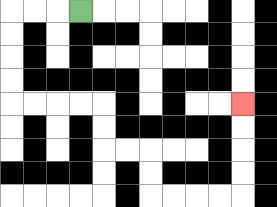{'start': '[3, 0]', 'end': '[10, 4]', 'path_directions': 'L,L,L,D,D,D,D,R,R,R,R,D,D,R,R,D,D,R,R,R,R,U,U,U,U', 'path_coordinates': '[[3, 0], [2, 0], [1, 0], [0, 0], [0, 1], [0, 2], [0, 3], [0, 4], [1, 4], [2, 4], [3, 4], [4, 4], [4, 5], [4, 6], [5, 6], [6, 6], [6, 7], [6, 8], [7, 8], [8, 8], [9, 8], [10, 8], [10, 7], [10, 6], [10, 5], [10, 4]]'}